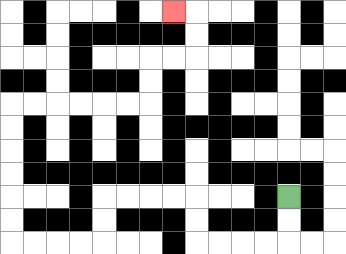{'start': '[12, 8]', 'end': '[7, 0]', 'path_directions': 'D,D,L,L,L,L,U,U,L,L,L,L,D,D,L,L,L,L,U,U,U,U,U,U,R,R,R,R,R,R,U,U,R,R,U,U,L', 'path_coordinates': '[[12, 8], [12, 9], [12, 10], [11, 10], [10, 10], [9, 10], [8, 10], [8, 9], [8, 8], [7, 8], [6, 8], [5, 8], [4, 8], [4, 9], [4, 10], [3, 10], [2, 10], [1, 10], [0, 10], [0, 9], [0, 8], [0, 7], [0, 6], [0, 5], [0, 4], [1, 4], [2, 4], [3, 4], [4, 4], [5, 4], [6, 4], [6, 3], [6, 2], [7, 2], [8, 2], [8, 1], [8, 0], [7, 0]]'}